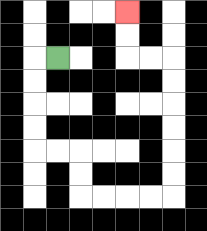{'start': '[2, 2]', 'end': '[5, 0]', 'path_directions': 'L,D,D,D,D,R,R,D,D,R,R,R,R,U,U,U,U,U,U,L,L,U,U', 'path_coordinates': '[[2, 2], [1, 2], [1, 3], [1, 4], [1, 5], [1, 6], [2, 6], [3, 6], [3, 7], [3, 8], [4, 8], [5, 8], [6, 8], [7, 8], [7, 7], [7, 6], [7, 5], [7, 4], [7, 3], [7, 2], [6, 2], [5, 2], [5, 1], [5, 0]]'}